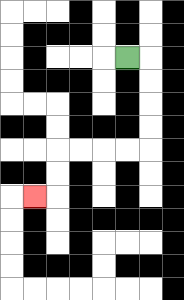{'start': '[5, 2]', 'end': '[1, 8]', 'path_directions': 'R,D,D,D,D,L,L,L,L,D,D,L', 'path_coordinates': '[[5, 2], [6, 2], [6, 3], [6, 4], [6, 5], [6, 6], [5, 6], [4, 6], [3, 6], [2, 6], [2, 7], [2, 8], [1, 8]]'}